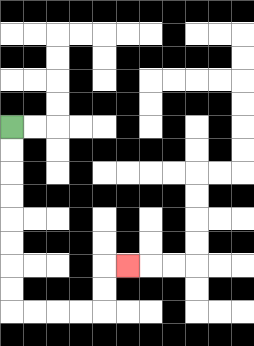{'start': '[0, 5]', 'end': '[5, 11]', 'path_directions': 'D,D,D,D,D,D,D,D,R,R,R,R,U,U,R', 'path_coordinates': '[[0, 5], [0, 6], [0, 7], [0, 8], [0, 9], [0, 10], [0, 11], [0, 12], [0, 13], [1, 13], [2, 13], [3, 13], [4, 13], [4, 12], [4, 11], [5, 11]]'}